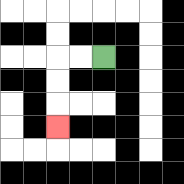{'start': '[4, 2]', 'end': '[2, 5]', 'path_directions': 'L,L,D,D,D', 'path_coordinates': '[[4, 2], [3, 2], [2, 2], [2, 3], [2, 4], [2, 5]]'}